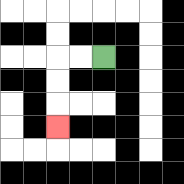{'start': '[4, 2]', 'end': '[2, 5]', 'path_directions': 'L,L,D,D,D', 'path_coordinates': '[[4, 2], [3, 2], [2, 2], [2, 3], [2, 4], [2, 5]]'}